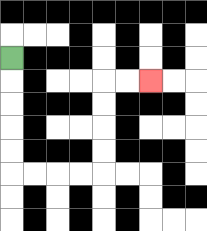{'start': '[0, 2]', 'end': '[6, 3]', 'path_directions': 'D,D,D,D,D,R,R,R,R,U,U,U,U,R,R', 'path_coordinates': '[[0, 2], [0, 3], [0, 4], [0, 5], [0, 6], [0, 7], [1, 7], [2, 7], [3, 7], [4, 7], [4, 6], [4, 5], [4, 4], [4, 3], [5, 3], [6, 3]]'}